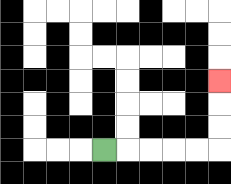{'start': '[4, 6]', 'end': '[9, 3]', 'path_directions': 'R,R,R,R,R,U,U,U', 'path_coordinates': '[[4, 6], [5, 6], [6, 6], [7, 6], [8, 6], [9, 6], [9, 5], [9, 4], [9, 3]]'}